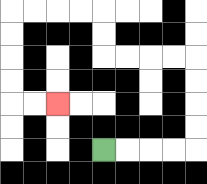{'start': '[4, 6]', 'end': '[2, 4]', 'path_directions': 'R,R,R,R,U,U,U,U,L,L,L,L,U,U,L,L,L,L,D,D,D,D,R,R', 'path_coordinates': '[[4, 6], [5, 6], [6, 6], [7, 6], [8, 6], [8, 5], [8, 4], [8, 3], [8, 2], [7, 2], [6, 2], [5, 2], [4, 2], [4, 1], [4, 0], [3, 0], [2, 0], [1, 0], [0, 0], [0, 1], [0, 2], [0, 3], [0, 4], [1, 4], [2, 4]]'}